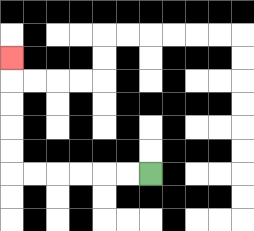{'start': '[6, 7]', 'end': '[0, 2]', 'path_directions': 'L,L,L,L,L,L,U,U,U,U,U', 'path_coordinates': '[[6, 7], [5, 7], [4, 7], [3, 7], [2, 7], [1, 7], [0, 7], [0, 6], [0, 5], [0, 4], [0, 3], [0, 2]]'}